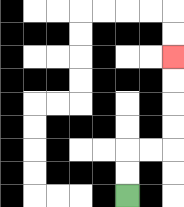{'start': '[5, 8]', 'end': '[7, 2]', 'path_directions': 'U,U,R,R,U,U,U,U', 'path_coordinates': '[[5, 8], [5, 7], [5, 6], [6, 6], [7, 6], [7, 5], [7, 4], [7, 3], [7, 2]]'}